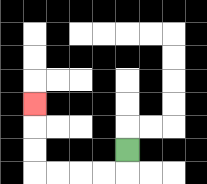{'start': '[5, 6]', 'end': '[1, 4]', 'path_directions': 'D,L,L,L,L,U,U,U', 'path_coordinates': '[[5, 6], [5, 7], [4, 7], [3, 7], [2, 7], [1, 7], [1, 6], [1, 5], [1, 4]]'}